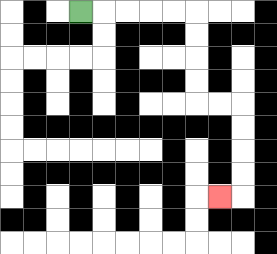{'start': '[3, 0]', 'end': '[9, 8]', 'path_directions': 'R,R,R,R,R,D,D,D,D,R,R,D,D,D,D,L', 'path_coordinates': '[[3, 0], [4, 0], [5, 0], [6, 0], [7, 0], [8, 0], [8, 1], [8, 2], [8, 3], [8, 4], [9, 4], [10, 4], [10, 5], [10, 6], [10, 7], [10, 8], [9, 8]]'}